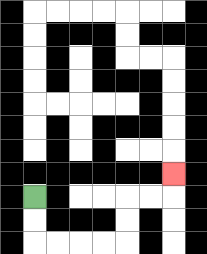{'start': '[1, 8]', 'end': '[7, 7]', 'path_directions': 'D,D,R,R,R,R,U,U,R,R,U', 'path_coordinates': '[[1, 8], [1, 9], [1, 10], [2, 10], [3, 10], [4, 10], [5, 10], [5, 9], [5, 8], [6, 8], [7, 8], [7, 7]]'}